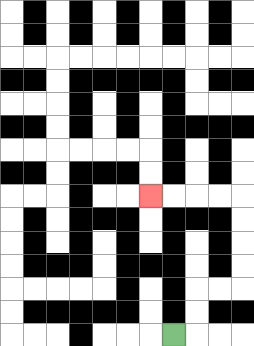{'start': '[7, 14]', 'end': '[6, 8]', 'path_directions': 'R,U,U,R,R,U,U,U,U,L,L,L,L', 'path_coordinates': '[[7, 14], [8, 14], [8, 13], [8, 12], [9, 12], [10, 12], [10, 11], [10, 10], [10, 9], [10, 8], [9, 8], [8, 8], [7, 8], [6, 8]]'}